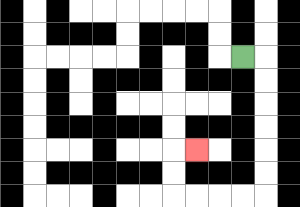{'start': '[10, 2]', 'end': '[8, 6]', 'path_directions': 'R,D,D,D,D,D,D,L,L,L,L,U,U,R', 'path_coordinates': '[[10, 2], [11, 2], [11, 3], [11, 4], [11, 5], [11, 6], [11, 7], [11, 8], [10, 8], [9, 8], [8, 8], [7, 8], [7, 7], [7, 6], [8, 6]]'}